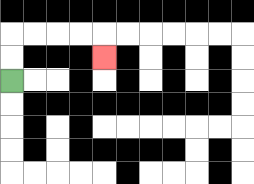{'start': '[0, 3]', 'end': '[4, 2]', 'path_directions': 'U,U,R,R,R,R,D', 'path_coordinates': '[[0, 3], [0, 2], [0, 1], [1, 1], [2, 1], [3, 1], [4, 1], [4, 2]]'}